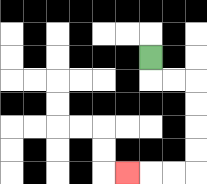{'start': '[6, 2]', 'end': '[5, 7]', 'path_directions': 'D,R,R,D,D,D,D,L,L,L', 'path_coordinates': '[[6, 2], [6, 3], [7, 3], [8, 3], [8, 4], [8, 5], [8, 6], [8, 7], [7, 7], [6, 7], [5, 7]]'}